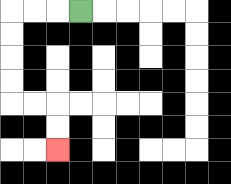{'start': '[3, 0]', 'end': '[2, 6]', 'path_directions': 'L,L,L,D,D,D,D,R,R,D,D', 'path_coordinates': '[[3, 0], [2, 0], [1, 0], [0, 0], [0, 1], [0, 2], [0, 3], [0, 4], [1, 4], [2, 4], [2, 5], [2, 6]]'}